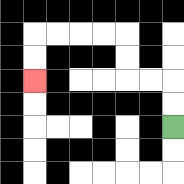{'start': '[7, 5]', 'end': '[1, 3]', 'path_directions': 'U,U,L,L,U,U,L,L,L,L,D,D', 'path_coordinates': '[[7, 5], [7, 4], [7, 3], [6, 3], [5, 3], [5, 2], [5, 1], [4, 1], [3, 1], [2, 1], [1, 1], [1, 2], [1, 3]]'}